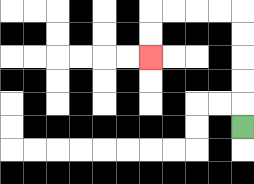{'start': '[10, 5]', 'end': '[6, 2]', 'path_directions': 'U,U,U,U,U,L,L,L,L,D,D', 'path_coordinates': '[[10, 5], [10, 4], [10, 3], [10, 2], [10, 1], [10, 0], [9, 0], [8, 0], [7, 0], [6, 0], [6, 1], [6, 2]]'}